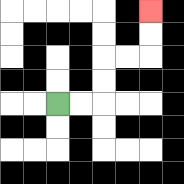{'start': '[2, 4]', 'end': '[6, 0]', 'path_directions': 'R,R,U,U,R,R,U,U', 'path_coordinates': '[[2, 4], [3, 4], [4, 4], [4, 3], [4, 2], [5, 2], [6, 2], [6, 1], [6, 0]]'}